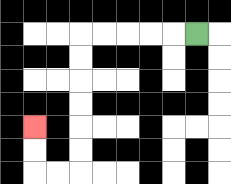{'start': '[8, 1]', 'end': '[1, 5]', 'path_directions': 'L,L,L,L,L,D,D,D,D,D,D,L,L,U,U', 'path_coordinates': '[[8, 1], [7, 1], [6, 1], [5, 1], [4, 1], [3, 1], [3, 2], [3, 3], [3, 4], [3, 5], [3, 6], [3, 7], [2, 7], [1, 7], [1, 6], [1, 5]]'}